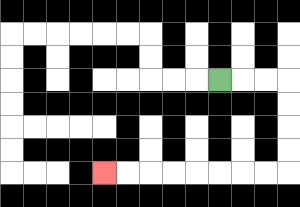{'start': '[9, 3]', 'end': '[4, 7]', 'path_directions': 'R,R,R,D,D,D,D,L,L,L,L,L,L,L,L', 'path_coordinates': '[[9, 3], [10, 3], [11, 3], [12, 3], [12, 4], [12, 5], [12, 6], [12, 7], [11, 7], [10, 7], [9, 7], [8, 7], [7, 7], [6, 7], [5, 7], [4, 7]]'}